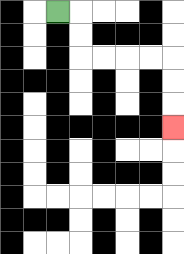{'start': '[2, 0]', 'end': '[7, 5]', 'path_directions': 'R,D,D,R,R,R,R,D,D,D', 'path_coordinates': '[[2, 0], [3, 0], [3, 1], [3, 2], [4, 2], [5, 2], [6, 2], [7, 2], [7, 3], [7, 4], [7, 5]]'}